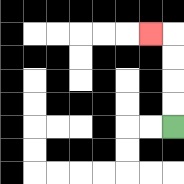{'start': '[7, 5]', 'end': '[6, 1]', 'path_directions': 'U,U,U,U,L', 'path_coordinates': '[[7, 5], [7, 4], [7, 3], [7, 2], [7, 1], [6, 1]]'}